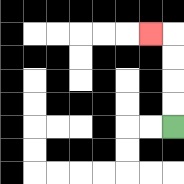{'start': '[7, 5]', 'end': '[6, 1]', 'path_directions': 'U,U,U,U,L', 'path_coordinates': '[[7, 5], [7, 4], [7, 3], [7, 2], [7, 1], [6, 1]]'}